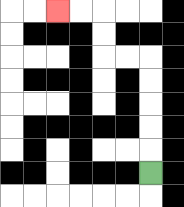{'start': '[6, 7]', 'end': '[2, 0]', 'path_directions': 'U,U,U,U,U,L,L,U,U,L,L', 'path_coordinates': '[[6, 7], [6, 6], [6, 5], [6, 4], [6, 3], [6, 2], [5, 2], [4, 2], [4, 1], [4, 0], [3, 0], [2, 0]]'}